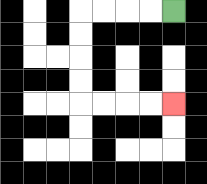{'start': '[7, 0]', 'end': '[7, 4]', 'path_directions': 'L,L,L,L,D,D,D,D,R,R,R,R', 'path_coordinates': '[[7, 0], [6, 0], [5, 0], [4, 0], [3, 0], [3, 1], [3, 2], [3, 3], [3, 4], [4, 4], [5, 4], [6, 4], [7, 4]]'}